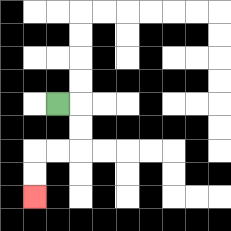{'start': '[2, 4]', 'end': '[1, 8]', 'path_directions': 'R,D,D,L,L,D,D', 'path_coordinates': '[[2, 4], [3, 4], [3, 5], [3, 6], [2, 6], [1, 6], [1, 7], [1, 8]]'}